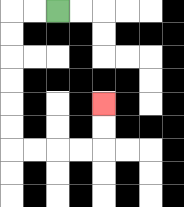{'start': '[2, 0]', 'end': '[4, 4]', 'path_directions': 'L,L,D,D,D,D,D,D,R,R,R,R,U,U', 'path_coordinates': '[[2, 0], [1, 0], [0, 0], [0, 1], [0, 2], [0, 3], [0, 4], [0, 5], [0, 6], [1, 6], [2, 6], [3, 6], [4, 6], [4, 5], [4, 4]]'}